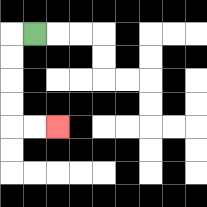{'start': '[1, 1]', 'end': '[2, 5]', 'path_directions': 'L,D,D,D,D,R,R', 'path_coordinates': '[[1, 1], [0, 1], [0, 2], [0, 3], [0, 4], [0, 5], [1, 5], [2, 5]]'}